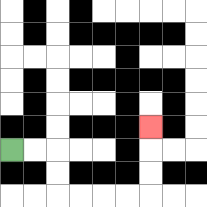{'start': '[0, 6]', 'end': '[6, 5]', 'path_directions': 'R,R,D,D,R,R,R,R,U,U,U', 'path_coordinates': '[[0, 6], [1, 6], [2, 6], [2, 7], [2, 8], [3, 8], [4, 8], [5, 8], [6, 8], [6, 7], [6, 6], [6, 5]]'}